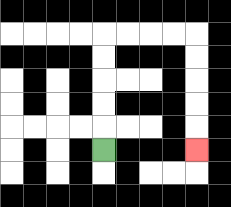{'start': '[4, 6]', 'end': '[8, 6]', 'path_directions': 'U,U,U,U,U,R,R,R,R,D,D,D,D,D', 'path_coordinates': '[[4, 6], [4, 5], [4, 4], [4, 3], [4, 2], [4, 1], [5, 1], [6, 1], [7, 1], [8, 1], [8, 2], [8, 3], [8, 4], [8, 5], [8, 6]]'}